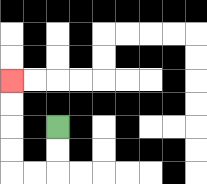{'start': '[2, 5]', 'end': '[0, 3]', 'path_directions': 'D,D,L,L,U,U,U,U', 'path_coordinates': '[[2, 5], [2, 6], [2, 7], [1, 7], [0, 7], [0, 6], [0, 5], [0, 4], [0, 3]]'}